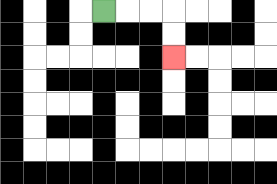{'start': '[4, 0]', 'end': '[7, 2]', 'path_directions': 'R,R,R,D,D', 'path_coordinates': '[[4, 0], [5, 0], [6, 0], [7, 0], [7, 1], [7, 2]]'}